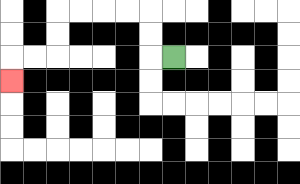{'start': '[7, 2]', 'end': '[0, 3]', 'path_directions': 'L,U,U,L,L,L,L,D,D,L,L,D', 'path_coordinates': '[[7, 2], [6, 2], [6, 1], [6, 0], [5, 0], [4, 0], [3, 0], [2, 0], [2, 1], [2, 2], [1, 2], [0, 2], [0, 3]]'}